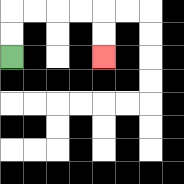{'start': '[0, 2]', 'end': '[4, 2]', 'path_directions': 'U,U,R,R,R,R,D,D', 'path_coordinates': '[[0, 2], [0, 1], [0, 0], [1, 0], [2, 0], [3, 0], [4, 0], [4, 1], [4, 2]]'}